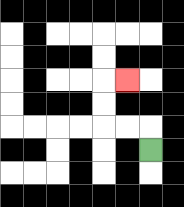{'start': '[6, 6]', 'end': '[5, 3]', 'path_directions': 'U,L,L,U,U,R', 'path_coordinates': '[[6, 6], [6, 5], [5, 5], [4, 5], [4, 4], [4, 3], [5, 3]]'}